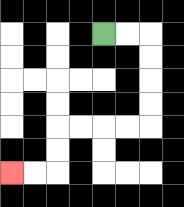{'start': '[4, 1]', 'end': '[0, 7]', 'path_directions': 'R,R,D,D,D,D,L,L,L,L,D,D,L,L', 'path_coordinates': '[[4, 1], [5, 1], [6, 1], [6, 2], [6, 3], [6, 4], [6, 5], [5, 5], [4, 5], [3, 5], [2, 5], [2, 6], [2, 7], [1, 7], [0, 7]]'}